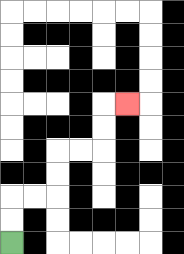{'start': '[0, 10]', 'end': '[5, 4]', 'path_directions': 'U,U,R,R,U,U,R,R,U,U,R', 'path_coordinates': '[[0, 10], [0, 9], [0, 8], [1, 8], [2, 8], [2, 7], [2, 6], [3, 6], [4, 6], [4, 5], [4, 4], [5, 4]]'}